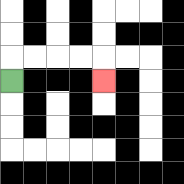{'start': '[0, 3]', 'end': '[4, 3]', 'path_directions': 'U,R,R,R,R,D', 'path_coordinates': '[[0, 3], [0, 2], [1, 2], [2, 2], [3, 2], [4, 2], [4, 3]]'}